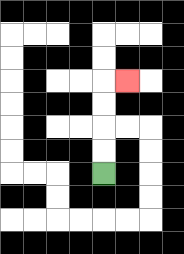{'start': '[4, 7]', 'end': '[5, 3]', 'path_directions': 'U,U,U,U,R', 'path_coordinates': '[[4, 7], [4, 6], [4, 5], [4, 4], [4, 3], [5, 3]]'}